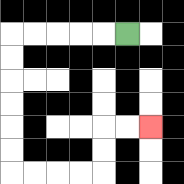{'start': '[5, 1]', 'end': '[6, 5]', 'path_directions': 'L,L,L,L,L,D,D,D,D,D,D,R,R,R,R,U,U,R,R', 'path_coordinates': '[[5, 1], [4, 1], [3, 1], [2, 1], [1, 1], [0, 1], [0, 2], [0, 3], [0, 4], [0, 5], [0, 6], [0, 7], [1, 7], [2, 7], [3, 7], [4, 7], [4, 6], [4, 5], [5, 5], [6, 5]]'}